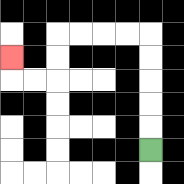{'start': '[6, 6]', 'end': '[0, 2]', 'path_directions': 'U,U,U,U,U,L,L,L,L,D,D,L,L,U', 'path_coordinates': '[[6, 6], [6, 5], [6, 4], [6, 3], [6, 2], [6, 1], [5, 1], [4, 1], [3, 1], [2, 1], [2, 2], [2, 3], [1, 3], [0, 3], [0, 2]]'}